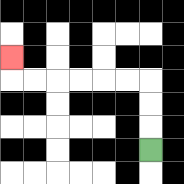{'start': '[6, 6]', 'end': '[0, 2]', 'path_directions': 'U,U,U,L,L,L,L,L,L,U', 'path_coordinates': '[[6, 6], [6, 5], [6, 4], [6, 3], [5, 3], [4, 3], [3, 3], [2, 3], [1, 3], [0, 3], [0, 2]]'}